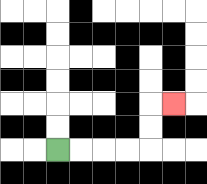{'start': '[2, 6]', 'end': '[7, 4]', 'path_directions': 'R,R,R,R,U,U,R', 'path_coordinates': '[[2, 6], [3, 6], [4, 6], [5, 6], [6, 6], [6, 5], [6, 4], [7, 4]]'}